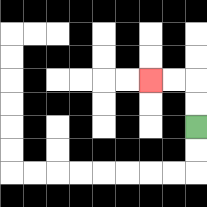{'start': '[8, 5]', 'end': '[6, 3]', 'path_directions': 'U,U,L,L', 'path_coordinates': '[[8, 5], [8, 4], [8, 3], [7, 3], [6, 3]]'}